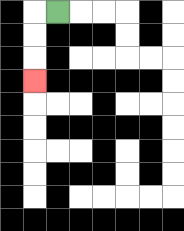{'start': '[2, 0]', 'end': '[1, 3]', 'path_directions': 'L,D,D,D', 'path_coordinates': '[[2, 0], [1, 0], [1, 1], [1, 2], [1, 3]]'}